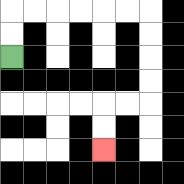{'start': '[0, 2]', 'end': '[4, 6]', 'path_directions': 'U,U,R,R,R,R,R,R,D,D,D,D,L,L,D,D', 'path_coordinates': '[[0, 2], [0, 1], [0, 0], [1, 0], [2, 0], [3, 0], [4, 0], [5, 0], [6, 0], [6, 1], [6, 2], [6, 3], [6, 4], [5, 4], [4, 4], [4, 5], [4, 6]]'}